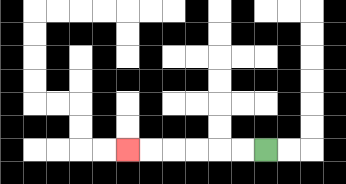{'start': '[11, 6]', 'end': '[5, 6]', 'path_directions': 'L,L,L,L,L,L', 'path_coordinates': '[[11, 6], [10, 6], [9, 6], [8, 6], [7, 6], [6, 6], [5, 6]]'}